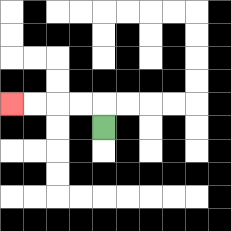{'start': '[4, 5]', 'end': '[0, 4]', 'path_directions': 'U,L,L,L,L', 'path_coordinates': '[[4, 5], [4, 4], [3, 4], [2, 4], [1, 4], [0, 4]]'}